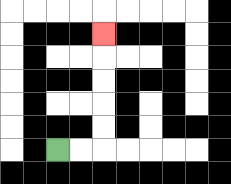{'start': '[2, 6]', 'end': '[4, 1]', 'path_directions': 'R,R,U,U,U,U,U', 'path_coordinates': '[[2, 6], [3, 6], [4, 6], [4, 5], [4, 4], [4, 3], [4, 2], [4, 1]]'}